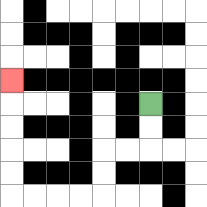{'start': '[6, 4]', 'end': '[0, 3]', 'path_directions': 'D,D,L,L,D,D,L,L,L,L,U,U,U,U,U', 'path_coordinates': '[[6, 4], [6, 5], [6, 6], [5, 6], [4, 6], [4, 7], [4, 8], [3, 8], [2, 8], [1, 8], [0, 8], [0, 7], [0, 6], [0, 5], [0, 4], [0, 3]]'}